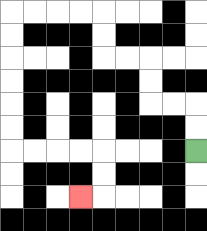{'start': '[8, 6]', 'end': '[3, 8]', 'path_directions': 'U,U,L,L,U,U,L,L,U,U,L,L,L,L,D,D,D,D,D,D,R,R,R,R,D,D,L', 'path_coordinates': '[[8, 6], [8, 5], [8, 4], [7, 4], [6, 4], [6, 3], [6, 2], [5, 2], [4, 2], [4, 1], [4, 0], [3, 0], [2, 0], [1, 0], [0, 0], [0, 1], [0, 2], [0, 3], [0, 4], [0, 5], [0, 6], [1, 6], [2, 6], [3, 6], [4, 6], [4, 7], [4, 8], [3, 8]]'}